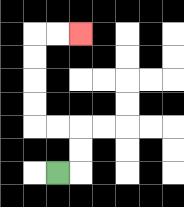{'start': '[2, 7]', 'end': '[3, 1]', 'path_directions': 'R,U,U,L,L,U,U,U,U,R,R', 'path_coordinates': '[[2, 7], [3, 7], [3, 6], [3, 5], [2, 5], [1, 5], [1, 4], [1, 3], [1, 2], [1, 1], [2, 1], [3, 1]]'}